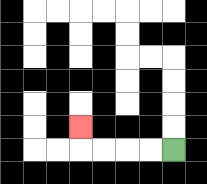{'start': '[7, 6]', 'end': '[3, 5]', 'path_directions': 'L,L,L,L,U', 'path_coordinates': '[[7, 6], [6, 6], [5, 6], [4, 6], [3, 6], [3, 5]]'}